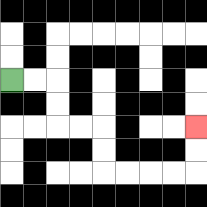{'start': '[0, 3]', 'end': '[8, 5]', 'path_directions': 'R,R,D,D,R,R,D,D,R,R,R,R,U,U', 'path_coordinates': '[[0, 3], [1, 3], [2, 3], [2, 4], [2, 5], [3, 5], [4, 5], [4, 6], [4, 7], [5, 7], [6, 7], [7, 7], [8, 7], [8, 6], [8, 5]]'}